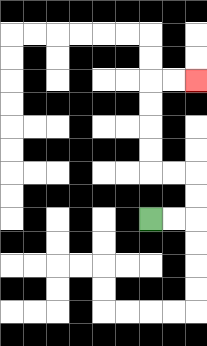{'start': '[6, 9]', 'end': '[8, 3]', 'path_directions': 'R,R,U,U,L,L,U,U,U,U,R,R', 'path_coordinates': '[[6, 9], [7, 9], [8, 9], [8, 8], [8, 7], [7, 7], [6, 7], [6, 6], [6, 5], [6, 4], [6, 3], [7, 3], [8, 3]]'}